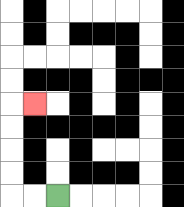{'start': '[2, 8]', 'end': '[1, 4]', 'path_directions': 'L,L,U,U,U,U,R', 'path_coordinates': '[[2, 8], [1, 8], [0, 8], [0, 7], [0, 6], [0, 5], [0, 4], [1, 4]]'}